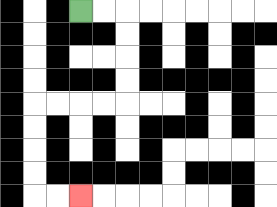{'start': '[3, 0]', 'end': '[3, 8]', 'path_directions': 'R,R,D,D,D,D,L,L,L,L,D,D,D,D,R,R', 'path_coordinates': '[[3, 0], [4, 0], [5, 0], [5, 1], [5, 2], [5, 3], [5, 4], [4, 4], [3, 4], [2, 4], [1, 4], [1, 5], [1, 6], [1, 7], [1, 8], [2, 8], [3, 8]]'}